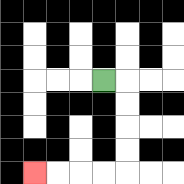{'start': '[4, 3]', 'end': '[1, 7]', 'path_directions': 'R,D,D,D,D,L,L,L,L', 'path_coordinates': '[[4, 3], [5, 3], [5, 4], [5, 5], [5, 6], [5, 7], [4, 7], [3, 7], [2, 7], [1, 7]]'}